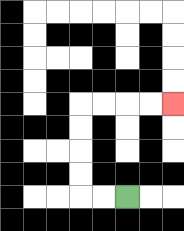{'start': '[5, 8]', 'end': '[7, 4]', 'path_directions': 'L,L,U,U,U,U,R,R,R,R', 'path_coordinates': '[[5, 8], [4, 8], [3, 8], [3, 7], [3, 6], [3, 5], [3, 4], [4, 4], [5, 4], [6, 4], [7, 4]]'}